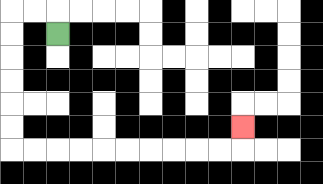{'start': '[2, 1]', 'end': '[10, 5]', 'path_directions': 'U,L,L,D,D,D,D,D,D,R,R,R,R,R,R,R,R,R,R,U', 'path_coordinates': '[[2, 1], [2, 0], [1, 0], [0, 0], [0, 1], [0, 2], [0, 3], [0, 4], [0, 5], [0, 6], [1, 6], [2, 6], [3, 6], [4, 6], [5, 6], [6, 6], [7, 6], [8, 6], [9, 6], [10, 6], [10, 5]]'}